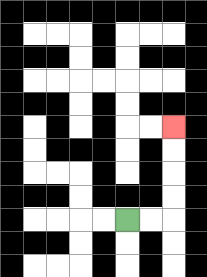{'start': '[5, 9]', 'end': '[7, 5]', 'path_directions': 'R,R,U,U,U,U', 'path_coordinates': '[[5, 9], [6, 9], [7, 9], [7, 8], [7, 7], [7, 6], [7, 5]]'}